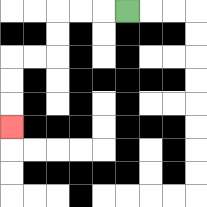{'start': '[5, 0]', 'end': '[0, 5]', 'path_directions': 'L,L,L,D,D,L,L,D,D,D', 'path_coordinates': '[[5, 0], [4, 0], [3, 0], [2, 0], [2, 1], [2, 2], [1, 2], [0, 2], [0, 3], [0, 4], [0, 5]]'}